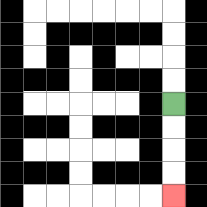{'start': '[7, 4]', 'end': '[7, 8]', 'path_directions': 'D,D,D,D', 'path_coordinates': '[[7, 4], [7, 5], [7, 6], [7, 7], [7, 8]]'}